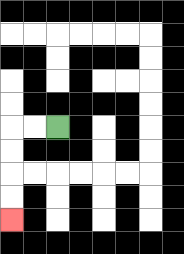{'start': '[2, 5]', 'end': '[0, 9]', 'path_directions': 'L,L,D,D,D,D', 'path_coordinates': '[[2, 5], [1, 5], [0, 5], [0, 6], [0, 7], [0, 8], [0, 9]]'}